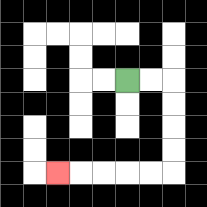{'start': '[5, 3]', 'end': '[2, 7]', 'path_directions': 'R,R,D,D,D,D,L,L,L,L,L', 'path_coordinates': '[[5, 3], [6, 3], [7, 3], [7, 4], [7, 5], [7, 6], [7, 7], [6, 7], [5, 7], [4, 7], [3, 7], [2, 7]]'}